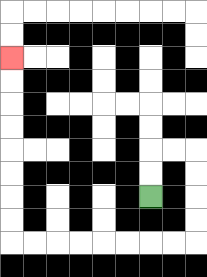{'start': '[6, 8]', 'end': '[0, 2]', 'path_directions': 'U,U,R,R,D,D,D,D,L,L,L,L,L,L,L,L,U,U,U,U,U,U,U,U', 'path_coordinates': '[[6, 8], [6, 7], [6, 6], [7, 6], [8, 6], [8, 7], [8, 8], [8, 9], [8, 10], [7, 10], [6, 10], [5, 10], [4, 10], [3, 10], [2, 10], [1, 10], [0, 10], [0, 9], [0, 8], [0, 7], [0, 6], [0, 5], [0, 4], [0, 3], [0, 2]]'}